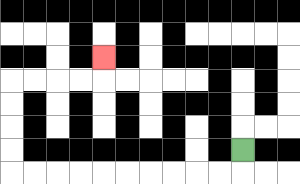{'start': '[10, 6]', 'end': '[4, 2]', 'path_directions': 'D,L,L,L,L,L,L,L,L,L,L,U,U,U,U,R,R,R,R,U', 'path_coordinates': '[[10, 6], [10, 7], [9, 7], [8, 7], [7, 7], [6, 7], [5, 7], [4, 7], [3, 7], [2, 7], [1, 7], [0, 7], [0, 6], [0, 5], [0, 4], [0, 3], [1, 3], [2, 3], [3, 3], [4, 3], [4, 2]]'}